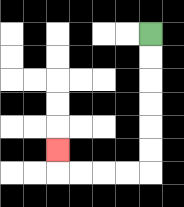{'start': '[6, 1]', 'end': '[2, 6]', 'path_directions': 'D,D,D,D,D,D,L,L,L,L,U', 'path_coordinates': '[[6, 1], [6, 2], [6, 3], [6, 4], [6, 5], [6, 6], [6, 7], [5, 7], [4, 7], [3, 7], [2, 7], [2, 6]]'}